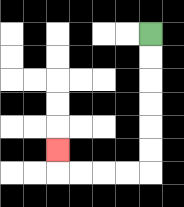{'start': '[6, 1]', 'end': '[2, 6]', 'path_directions': 'D,D,D,D,D,D,L,L,L,L,U', 'path_coordinates': '[[6, 1], [6, 2], [6, 3], [6, 4], [6, 5], [6, 6], [6, 7], [5, 7], [4, 7], [3, 7], [2, 7], [2, 6]]'}